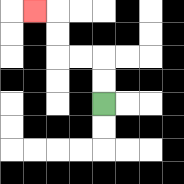{'start': '[4, 4]', 'end': '[1, 0]', 'path_directions': 'U,U,L,L,U,U,L', 'path_coordinates': '[[4, 4], [4, 3], [4, 2], [3, 2], [2, 2], [2, 1], [2, 0], [1, 0]]'}